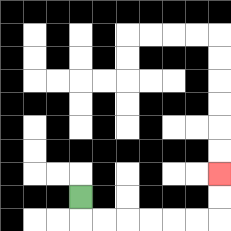{'start': '[3, 8]', 'end': '[9, 7]', 'path_directions': 'D,R,R,R,R,R,R,U,U', 'path_coordinates': '[[3, 8], [3, 9], [4, 9], [5, 9], [6, 9], [7, 9], [8, 9], [9, 9], [9, 8], [9, 7]]'}